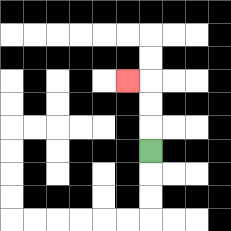{'start': '[6, 6]', 'end': '[5, 3]', 'path_directions': 'U,U,U,L', 'path_coordinates': '[[6, 6], [6, 5], [6, 4], [6, 3], [5, 3]]'}